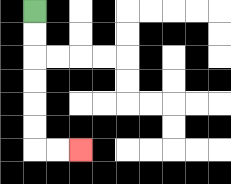{'start': '[1, 0]', 'end': '[3, 6]', 'path_directions': 'D,D,D,D,D,D,R,R', 'path_coordinates': '[[1, 0], [1, 1], [1, 2], [1, 3], [1, 4], [1, 5], [1, 6], [2, 6], [3, 6]]'}